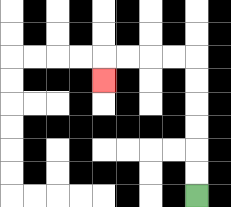{'start': '[8, 8]', 'end': '[4, 3]', 'path_directions': 'U,U,U,U,U,U,L,L,L,L,D', 'path_coordinates': '[[8, 8], [8, 7], [8, 6], [8, 5], [8, 4], [8, 3], [8, 2], [7, 2], [6, 2], [5, 2], [4, 2], [4, 3]]'}